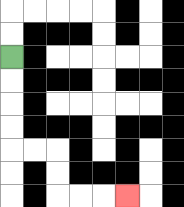{'start': '[0, 2]', 'end': '[5, 8]', 'path_directions': 'D,D,D,D,R,R,D,D,R,R,R', 'path_coordinates': '[[0, 2], [0, 3], [0, 4], [0, 5], [0, 6], [1, 6], [2, 6], [2, 7], [2, 8], [3, 8], [4, 8], [5, 8]]'}